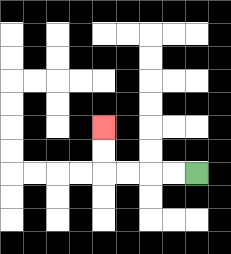{'start': '[8, 7]', 'end': '[4, 5]', 'path_directions': 'L,L,L,L,U,U', 'path_coordinates': '[[8, 7], [7, 7], [6, 7], [5, 7], [4, 7], [4, 6], [4, 5]]'}